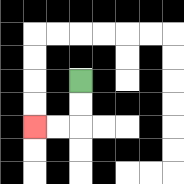{'start': '[3, 3]', 'end': '[1, 5]', 'path_directions': 'D,D,L,L', 'path_coordinates': '[[3, 3], [3, 4], [3, 5], [2, 5], [1, 5]]'}